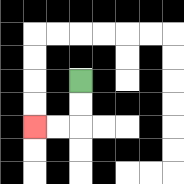{'start': '[3, 3]', 'end': '[1, 5]', 'path_directions': 'D,D,L,L', 'path_coordinates': '[[3, 3], [3, 4], [3, 5], [2, 5], [1, 5]]'}